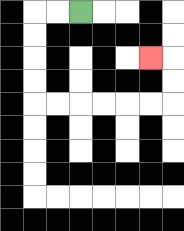{'start': '[3, 0]', 'end': '[6, 2]', 'path_directions': 'L,L,D,D,D,D,R,R,R,R,R,R,U,U,L', 'path_coordinates': '[[3, 0], [2, 0], [1, 0], [1, 1], [1, 2], [1, 3], [1, 4], [2, 4], [3, 4], [4, 4], [5, 4], [6, 4], [7, 4], [7, 3], [7, 2], [6, 2]]'}